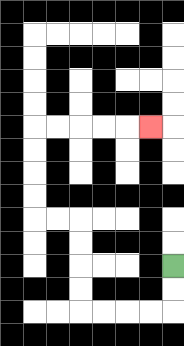{'start': '[7, 11]', 'end': '[6, 5]', 'path_directions': 'D,D,L,L,L,L,U,U,U,U,L,L,U,U,U,U,R,R,R,R,R', 'path_coordinates': '[[7, 11], [7, 12], [7, 13], [6, 13], [5, 13], [4, 13], [3, 13], [3, 12], [3, 11], [3, 10], [3, 9], [2, 9], [1, 9], [1, 8], [1, 7], [1, 6], [1, 5], [2, 5], [3, 5], [4, 5], [5, 5], [6, 5]]'}